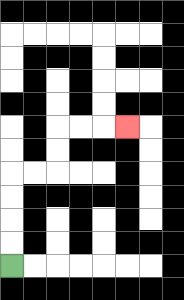{'start': '[0, 11]', 'end': '[5, 5]', 'path_directions': 'U,U,U,U,R,R,U,U,R,R,R', 'path_coordinates': '[[0, 11], [0, 10], [0, 9], [0, 8], [0, 7], [1, 7], [2, 7], [2, 6], [2, 5], [3, 5], [4, 5], [5, 5]]'}